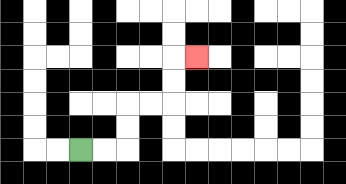{'start': '[3, 6]', 'end': '[8, 2]', 'path_directions': 'R,R,U,U,R,R,U,U,R', 'path_coordinates': '[[3, 6], [4, 6], [5, 6], [5, 5], [5, 4], [6, 4], [7, 4], [7, 3], [7, 2], [8, 2]]'}